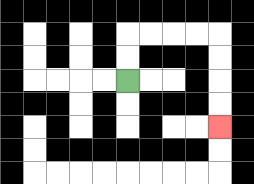{'start': '[5, 3]', 'end': '[9, 5]', 'path_directions': 'U,U,R,R,R,R,D,D,D,D', 'path_coordinates': '[[5, 3], [5, 2], [5, 1], [6, 1], [7, 1], [8, 1], [9, 1], [9, 2], [9, 3], [9, 4], [9, 5]]'}